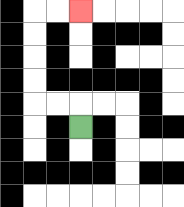{'start': '[3, 5]', 'end': '[3, 0]', 'path_directions': 'U,L,L,U,U,U,U,R,R', 'path_coordinates': '[[3, 5], [3, 4], [2, 4], [1, 4], [1, 3], [1, 2], [1, 1], [1, 0], [2, 0], [3, 0]]'}